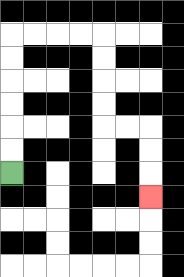{'start': '[0, 7]', 'end': '[6, 8]', 'path_directions': 'U,U,U,U,U,U,R,R,R,R,D,D,D,D,R,R,D,D,D', 'path_coordinates': '[[0, 7], [0, 6], [0, 5], [0, 4], [0, 3], [0, 2], [0, 1], [1, 1], [2, 1], [3, 1], [4, 1], [4, 2], [4, 3], [4, 4], [4, 5], [5, 5], [6, 5], [6, 6], [6, 7], [6, 8]]'}